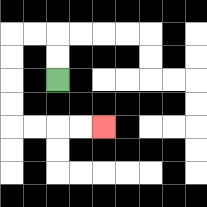{'start': '[2, 3]', 'end': '[4, 5]', 'path_directions': 'U,U,L,L,D,D,D,D,R,R,R,R', 'path_coordinates': '[[2, 3], [2, 2], [2, 1], [1, 1], [0, 1], [0, 2], [0, 3], [0, 4], [0, 5], [1, 5], [2, 5], [3, 5], [4, 5]]'}